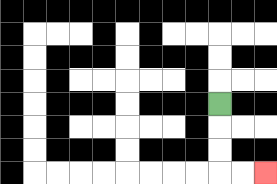{'start': '[9, 4]', 'end': '[11, 7]', 'path_directions': 'D,D,D,R,R', 'path_coordinates': '[[9, 4], [9, 5], [9, 6], [9, 7], [10, 7], [11, 7]]'}